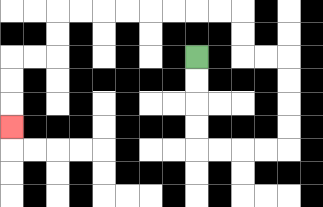{'start': '[8, 2]', 'end': '[0, 5]', 'path_directions': 'D,D,D,D,R,R,R,R,U,U,U,U,L,L,U,U,L,L,L,L,L,L,L,L,D,D,L,L,D,D,D', 'path_coordinates': '[[8, 2], [8, 3], [8, 4], [8, 5], [8, 6], [9, 6], [10, 6], [11, 6], [12, 6], [12, 5], [12, 4], [12, 3], [12, 2], [11, 2], [10, 2], [10, 1], [10, 0], [9, 0], [8, 0], [7, 0], [6, 0], [5, 0], [4, 0], [3, 0], [2, 0], [2, 1], [2, 2], [1, 2], [0, 2], [0, 3], [0, 4], [0, 5]]'}